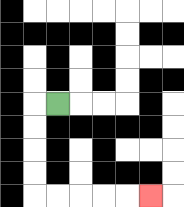{'start': '[2, 4]', 'end': '[6, 8]', 'path_directions': 'L,D,D,D,D,R,R,R,R,R', 'path_coordinates': '[[2, 4], [1, 4], [1, 5], [1, 6], [1, 7], [1, 8], [2, 8], [3, 8], [4, 8], [5, 8], [6, 8]]'}